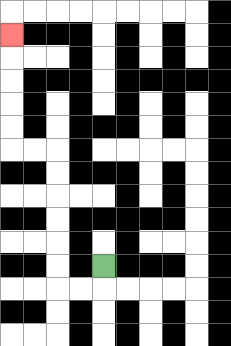{'start': '[4, 11]', 'end': '[0, 1]', 'path_directions': 'D,L,L,U,U,U,U,U,U,L,L,U,U,U,U,U', 'path_coordinates': '[[4, 11], [4, 12], [3, 12], [2, 12], [2, 11], [2, 10], [2, 9], [2, 8], [2, 7], [2, 6], [1, 6], [0, 6], [0, 5], [0, 4], [0, 3], [0, 2], [0, 1]]'}